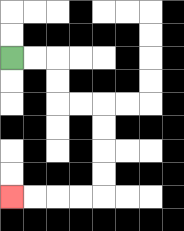{'start': '[0, 2]', 'end': '[0, 8]', 'path_directions': 'R,R,D,D,R,R,D,D,D,D,L,L,L,L', 'path_coordinates': '[[0, 2], [1, 2], [2, 2], [2, 3], [2, 4], [3, 4], [4, 4], [4, 5], [4, 6], [4, 7], [4, 8], [3, 8], [2, 8], [1, 8], [0, 8]]'}